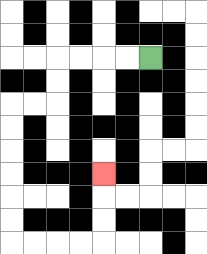{'start': '[6, 2]', 'end': '[4, 7]', 'path_directions': 'L,L,L,L,D,D,L,L,D,D,D,D,D,D,R,R,R,R,U,U,U', 'path_coordinates': '[[6, 2], [5, 2], [4, 2], [3, 2], [2, 2], [2, 3], [2, 4], [1, 4], [0, 4], [0, 5], [0, 6], [0, 7], [0, 8], [0, 9], [0, 10], [1, 10], [2, 10], [3, 10], [4, 10], [4, 9], [4, 8], [4, 7]]'}